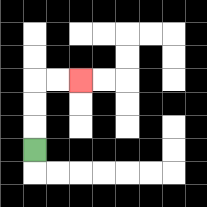{'start': '[1, 6]', 'end': '[3, 3]', 'path_directions': 'U,U,U,R,R', 'path_coordinates': '[[1, 6], [1, 5], [1, 4], [1, 3], [2, 3], [3, 3]]'}